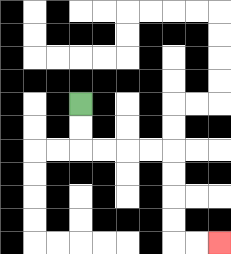{'start': '[3, 4]', 'end': '[9, 10]', 'path_directions': 'D,D,R,R,R,R,D,D,D,D,R,R', 'path_coordinates': '[[3, 4], [3, 5], [3, 6], [4, 6], [5, 6], [6, 6], [7, 6], [7, 7], [7, 8], [7, 9], [7, 10], [8, 10], [9, 10]]'}